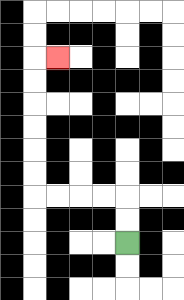{'start': '[5, 10]', 'end': '[2, 2]', 'path_directions': 'U,U,L,L,L,L,U,U,U,U,U,U,R', 'path_coordinates': '[[5, 10], [5, 9], [5, 8], [4, 8], [3, 8], [2, 8], [1, 8], [1, 7], [1, 6], [1, 5], [1, 4], [1, 3], [1, 2], [2, 2]]'}